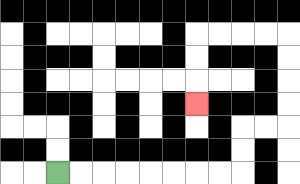{'start': '[2, 7]', 'end': '[8, 4]', 'path_directions': 'R,R,R,R,R,R,R,R,U,U,R,R,U,U,U,U,L,L,L,L,D,D,D', 'path_coordinates': '[[2, 7], [3, 7], [4, 7], [5, 7], [6, 7], [7, 7], [8, 7], [9, 7], [10, 7], [10, 6], [10, 5], [11, 5], [12, 5], [12, 4], [12, 3], [12, 2], [12, 1], [11, 1], [10, 1], [9, 1], [8, 1], [8, 2], [8, 3], [8, 4]]'}